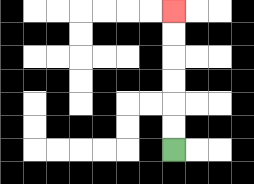{'start': '[7, 6]', 'end': '[7, 0]', 'path_directions': 'U,U,U,U,U,U', 'path_coordinates': '[[7, 6], [7, 5], [7, 4], [7, 3], [7, 2], [7, 1], [7, 0]]'}